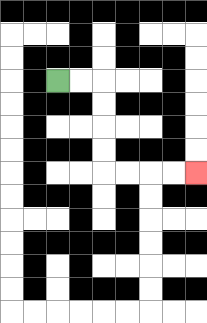{'start': '[2, 3]', 'end': '[8, 7]', 'path_directions': 'R,R,D,D,D,D,R,R,R,R', 'path_coordinates': '[[2, 3], [3, 3], [4, 3], [4, 4], [4, 5], [4, 6], [4, 7], [5, 7], [6, 7], [7, 7], [8, 7]]'}